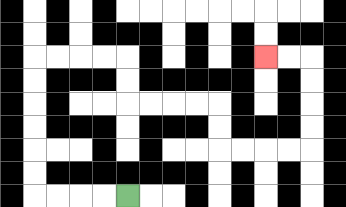{'start': '[5, 8]', 'end': '[11, 2]', 'path_directions': 'L,L,L,L,U,U,U,U,U,U,R,R,R,R,D,D,R,R,R,R,D,D,R,R,R,R,U,U,U,U,L,L', 'path_coordinates': '[[5, 8], [4, 8], [3, 8], [2, 8], [1, 8], [1, 7], [1, 6], [1, 5], [1, 4], [1, 3], [1, 2], [2, 2], [3, 2], [4, 2], [5, 2], [5, 3], [5, 4], [6, 4], [7, 4], [8, 4], [9, 4], [9, 5], [9, 6], [10, 6], [11, 6], [12, 6], [13, 6], [13, 5], [13, 4], [13, 3], [13, 2], [12, 2], [11, 2]]'}